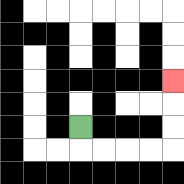{'start': '[3, 5]', 'end': '[7, 3]', 'path_directions': 'D,R,R,R,R,U,U,U', 'path_coordinates': '[[3, 5], [3, 6], [4, 6], [5, 6], [6, 6], [7, 6], [7, 5], [7, 4], [7, 3]]'}